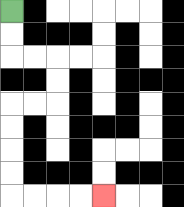{'start': '[0, 0]', 'end': '[4, 8]', 'path_directions': 'D,D,R,R,D,D,L,L,D,D,D,D,R,R,R,R', 'path_coordinates': '[[0, 0], [0, 1], [0, 2], [1, 2], [2, 2], [2, 3], [2, 4], [1, 4], [0, 4], [0, 5], [0, 6], [0, 7], [0, 8], [1, 8], [2, 8], [3, 8], [4, 8]]'}